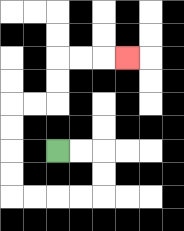{'start': '[2, 6]', 'end': '[5, 2]', 'path_directions': 'R,R,D,D,L,L,L,L,U,U,U,U,R,R,U,U,R,R,R', 'path_coordinates': '[[2, 6], [3, 6], [4, 6], [4, 7], [4, 8], [3, 8], [2, 8], [1, 8], [0, 8], [0, 7], [0, 6], [0, 5], [0, 4], [1, 4], [2, 4], [2, 3], [2, 2], [3, 2], [4, 2], [5, 2]]'}